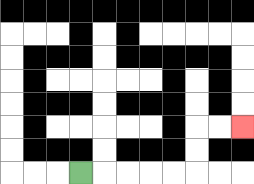{'start': '[3, 7]', 'end': '[10, 5]', 'path_directions': 'R,R,R,R,R,U,U,R,R', 'path_coordinates': '[[3, 7], [4, 7], [5, 7], [6, 7], [7, 7], [8, 7], [8, 6], [8, 5], [9, 5], [10, 5]]'}